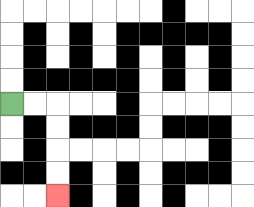{'start': '[0, 4]', 'end': '[2, 8]', 'path_directions': 'R,R,D,D,D,D', 'path_coordinates': '[[0, 4], [1, 4], [2, 4], [2, 5], [2, 6], [2, 7], [2, 8]]'}